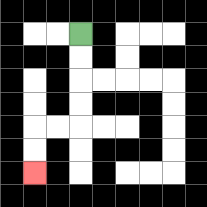{'start': '[3, 1]', 'end': '[1, 7]', 'path_directions': 'D,D,D,D,L,L,D,D', 'path_coordinates': '[[3, 1], [3, 2], [3, 3], [3, 4], [3, 5], [2, 5], [1, 5], [1, 6], [1, 7]]'}